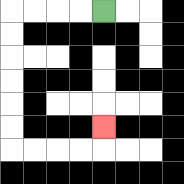{'start': '[4, 0]', 'end': '[4, 5]', 'path_directions': 'L,L,L,L,D,D,D,D,D,D,R,R,R,R,U', 'path_coordinates': '[[4, 0], [3, 0], [2, 0], [1, 0], [0, 0], [0, 1], [0, 2], [0, 3], [0, 4], [0, 5], [0, 6], [1, 6], [2, 6], [3, 6], [4, 6], [4, 5]]'}